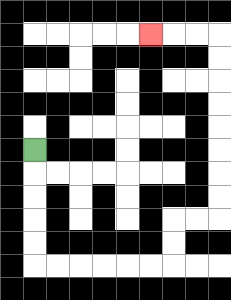{'start': '[1, 6]', 'end': '[6, 1]', 'path_directions': 'D,D,D,D,D,R,R,R,R,R,R,U,U,R,R,U,U,U,U,U,U,U,U,L,L,L', 'path_coordinates': '[[1, 6], [1, 7], [1, 8], [1, 9], [1, 10], [1, 11], [2, 11], [3, 11], [4, 11], [5, 11], [6, 11], [7, 11], [7, 10], [7, 9], [8, 9], [9, 9], [9, 8], [9, 7], [9, 6], [9, 5], [9, 4], [9, 3], [9, 2], [9, 1], [8, 1], [7, 1], [6, 1]]'}